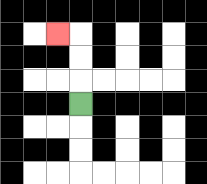{'start': '[3, 4]', 'end': '[2, 1]', 'path_directions': 'U,U,U,L', 'path_coordinates': '[[3, 4], [3, 3], [3, 2], [3, 1], [2, 1]]'}